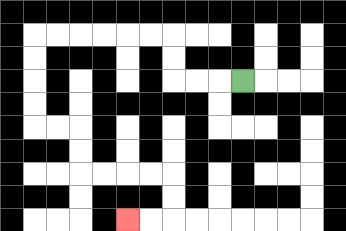{'start': '[10, 3]', 'end': '[5, 9]', 'path_directions': 'L,L,L,U,U,L,L,L,L,L,L,D,D,D,D,R,R,D,D,R,R,R,R,D,D,L,L', 'path_coordinates': '[[10, 3], [9, 3], [8, 3], [7, 3], [7, 2], [7, 1], [6, 1], [5, 1], [4, 1], [3, 1], [2, 1], [1, 1], [1, 2], [1, 3], [1, 4], [1, 5], [2, 5], [3, 5], [3, 6], [3, 7], [4, 7], [5, 7], [6, 7], [7, 7], [7, 8], [7, 9], [6, 9], [5, 9]]'}